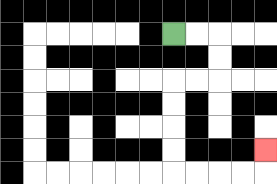{'start': '[7, 1]', 'end': '[11, 6]', 'path_directions': 'R,R,D,D,L,L,D,D,D,D,R,R,R,R,U', 'path_coordinates': '[[7, 1], [8, 1], [9, 1], [9, 2], [9, 3], [8, 3], [7, 3], [7, 4], [7, 5], [7, 6], [7, 7], [8, 7], [9, 7], [10, 7], [11, 7], [11, 6]]'}